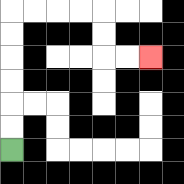{'start': '[0, 6]', 'end': '[6, 2]', 'path_directions': 'U,U,U,U,U,U,R,R,R,R,D,D,R,R', 'path_coordinates': '[[0, 6], [0, 5], [0, 4], [0, 3], [0, 2], [0, 1], [0, 0], [1, 0], [2, 0], [3, 0], [4, 0], [4, 1], [4, 2], [5, 2], [6, 2]]'}